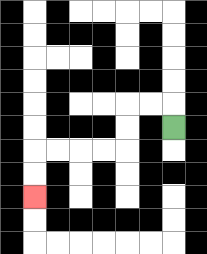{'start': '[7, 5]', 'end': '[1, 8]', 'path_directions': 'U,L,L,D,D,L,L,L,L,D,D', 'path_coordinates': '[[7, 5], [7, 4], [6, 4], [5, 4], [5, 5], [5, 6], [4, 6], [3, 6], [2, 6], [1, 6], [1, 7], [1, 8]]'}